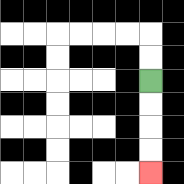{'start': '[6, 3]', 'end': '[6, 7]', 'path_directions': 'D,D,D,D', 'path_coordinates': '[[6, 3], [6, 4], [6, 5], [6, 6], [6, 7]]'}